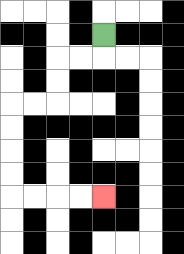{'start': '[4, 1]', 'end': '[4, 8]', 'path_directions': 'D,L,L,D,D,L,L,D,D,D,D,R,R,R,R', 'path_coordinates': '[[4, 1], [4, 2], [3, 2], [2, 2], [2, 3], [2, 4], [1, 4], [0, 4], [0, 5], [0, 6], [0, 7], [0, 8], [1, 8], [2, 8], [3, 8], [4, 8]]'}